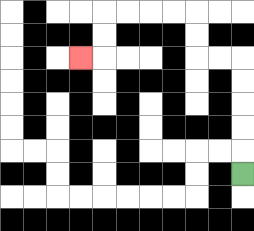{'start': '[10, 7]', 'end': '[3, 2]', 'path_directions': 'U,U,U,U,U,L,L,U,U,L,L,L,L,D,D,L', 'path_coordinates': '[[10, 7], [10, 6], [10, 5], [10, 4], [10, 3], [10, 2], [9, 2], [8, 2], [8, 1], [8, 0], [7, 0], [6, 0], [5, 0], [4, 0], [4, 1], [4, 2], [3, 2]]'}